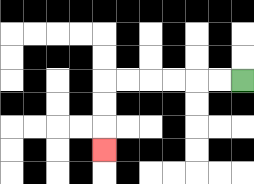{'start': '[10, 3]', 'end': '[4, 6]', 'path_directions': 'L,L,L,L,L,L,D,D,D', 'path_coordinates': '[[10, 3], [9, 3], [8, 3], [7, 3], [6, 3], [5, 3], [4, 3], [4, 4], [4, 5], [4, 6]]'}